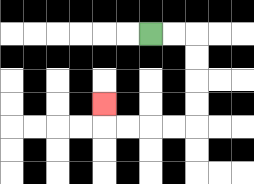{'start': '[6, 1]', 'end': '[4, 4]', 'path_directions': 'R,R,D,D,D,D,L,L,L,L,U', 'path_coordinates': '[[6, 1], [7, 1], [8, 1], [8, 2], [8, 3], [8, 4], [8, 5], [7, 5], [6, 5], [5, 5], [4, 5], [4, 4]]'}